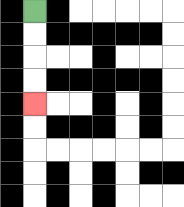{'start': '[1, 0]', 'end': '[1, 4]', 'path_directions': 'D,D,D,D', 'path_coordinates': '[[1, 0], [1, 1], [1, 2], [1, 3], [1, 4]]'}